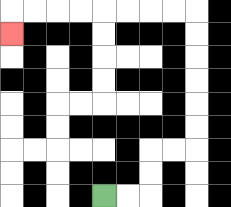{'start': '[4, 8]', 'end': '[0, 1]', 'path_directions': 'R,R,U,U,R,R,U,U,U,U,U,U,L,L,L,L,L,L,L,L,D', 'path_coordinates': '[[4, 8], [5, 8], [6, 8], [6, 7], [6, 6], [7, 6], [8, 6], [8, 5], [8, 4], [8, 3], [8, 2], [8, 1], [8, 0], [7, 0], [6, 0], [5, 0], [4, 0], [3, 0], [2, 0], [1, 0], [0, 0], [0, 1]]'}